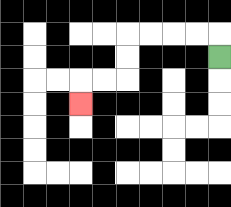{'start': '[9, 2]', 'end': '[3, 4]', 'path_directions': 'U,L,L,L,L,D,D,L,L,D', 'path_coordinates': '[[9, 2], [9, 1], [8, 1], [7, 1], [6, 1], [5, 1], [5, 2], [5, 3], [4, 3], [3, 3], [3, 4]]'}